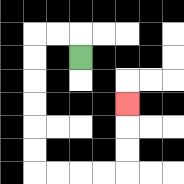{'start': '[3, 2]', 'end': '[5, 4]', 'path_directions': 'U,L,L,D,D,D,D,D,D,R,R,R,R,U,U,U', 'path_coordinates': '[[3, 2], [3, 1], [2, 1], [1, 1], [1, 2], [1, 3], [1, 4], [1, 5], [1, 6], [1, 7], [2, 7], [3, 7], [4, 7], [5, 7], [5, 6], [5, 5], [5, 4]]'}